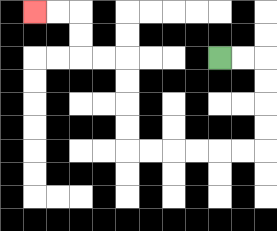{'start': '[9, 2]', 'end': '[1, 0]', 'path_directions': 'R,R,D,D,D,D,L,L,L,L,L,L,U,U,U,U,L,L,U,U,L,L', 'path_coordinates': '[[9, 2], [10, 2], [11, 2], [11, 3], [11, 4], [11, 5], [11, 6], [10, 6], [9, 6], [8, 6], [7, 6], [6, 6], [5, 6], [5, 5], [5, 4], [5, 3], [5, 2], [4, 2], [3, 2], [3, 1], [3, 0], [2, 0], [1, 0]]'}